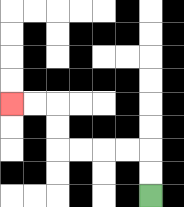{'start': '[6, 8]', 'end': '[0, 4]', 'path_directions': 'U,U,L,L,L,L,U,U,L,L', 'path_coordinates': '[[6, 8], [6, 7], [6, 6], [5, 6], [4, 6], [3, 6], [2, 6], [2, 5], [2, 4], [1, 4], [0, 4]]'}